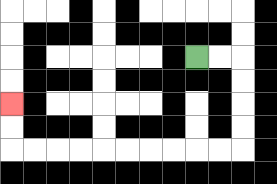{'start': '[8, 2]', 'end': '[0, 4]', 'path_directions': 'R,R,D,D,D,D,L,L,L,L,L,L,L,L,L,L,U,U', 'path_coordinates': '[[8, 2], [9, 2], [10, 2], [10, 3], [10, 4], [10, 5], [10, 6], [9, 6], [8, 6], [7, 6], [6, 6], [5, 6], [4, 6], [3, 6], [2, 6], [1, 6], [0, 6], [0, 5], [0, 4]]'}